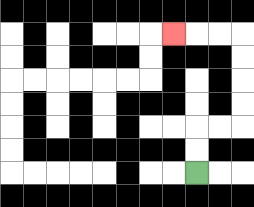{'start': '[8, 7]', 'end': '[7, 1]', 'path_directions': 'U,U,R,R,U,U,U,U,L,L,L', 'path_coordinates': '[[8, 7], [8, 6], [8, 5], [9, 5], [10, 5], [10, 4], [10, 3], [10, 2], [10, 1], [9, 1], [8, 1], [7, 1]]'}